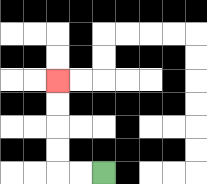{'start': '[4, 7]', 'end': '[2, 3]', 'path_directions': 'L,L,U,U,U,U', 'path_coordinates': '[[4, 7], [3, 7], [2, 7], [2, 6], [2, 5], [2, 4], [2, 3]]'}